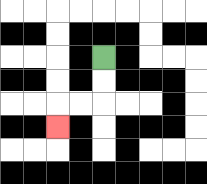{'start': '[4, 2]', 'end': '[2, 5]', 'path_directions': 'D,D,L,L,D', 'path_coordinates': '[[4, 2], [4, 3], [4, 4], [3, 4], [2, 4], [2, 5]]'}